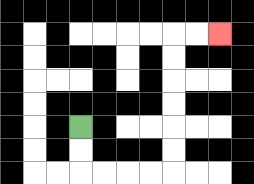{'start': '[3, 5]', 'end': '[9, 1]', 'path_directions': 'D,D,R,R,R,R,U,U,U,U,U,U,R,R', 'path_coordinates': '[[3, 5], [3, 6], [3, 7], [4, 7], [5, 7], [6, 7], [7, 7], [7, 6], [7, 5], [7, 4], [7, 3], [7, 2], [7, 1], [8, 1], [9, 1]]'}